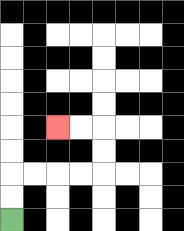{'start': '[0, 9]', 'end': '[2, 5]', 'path_directions': 'U,U,R,R,R,R,U,U,L,L', 'path_coordinates': '[[0, 9], [0, 8], [0, 7], [1, 7], [2, 7], [3, 7], [4, 7], [4, 6], [4, 5], [3, 5], [2, 5]]'}